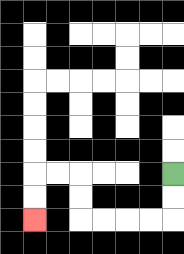{'start': '[7, 7]', 'end': '[1, 9]', 'path_directions': 'D,D,L,L,L,L,U,U,L,L,D,D', 'path_coordinates': '[[7, 7], [7, 8], [7, 9], [6, 9], [5, 9], [4, 9], [3, 9], [3, 8], [3, 7], [2, 7], [1, 7], [1, 8], [1, 9]]'}